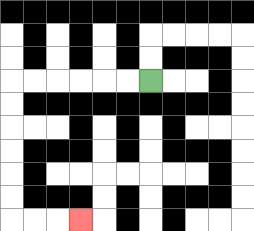{'start': '[6, 3]', 'end': '[3, 9]', 'path_directions': 'L,L,L,L,L,L,D,D,D,D,D,D,R,R,R', 'path_coordinates': '[[6, 3], [5, 3], [4, 3], [3, 3], [2, 3], [1, 3], [0, 3], [0, 4], [0, 5], [0, 6], [0, 7], [0, 8], [0, 9], [1, 9], [2, 9], [3, 9]]'}